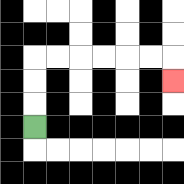{'start': '[1, 5]', 'end': '[7, 3]', 'path_directions': 'U,U,U,R,R,R,R,R,R,D', 'path_coordinates': '[[1, 5], [1, 4], [1, 3], [1, 2], [2, 2], [3, 2], [4, 2], [5, 2], [6, 2], [7, 2], [7, 3]]'}